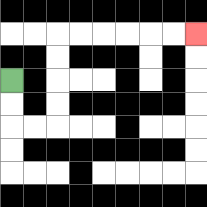{'start': '[0, 3]', 'end': '[8, 1]', 'path_directions': 'D,D,R,R,U,U,U,U,R,R,R,R,R,R', 'path_coordinates': '[[0, 3], [0, 4], [0, 5], [1, 5], [2, 5], [2, 4], [2, 3], [2, 2], [2, 1], [3, 1], [4, 1], [5, 1], [6, 1], [7, 1], [8, 1]]'}